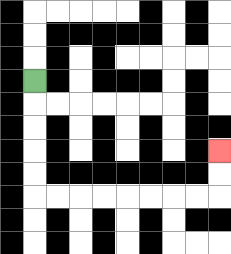{'start': '[1, 3]', 'end': '[9, 6]', 'path_directions': 'D,D,D,D,D,R,R,R,R,R,R,R,R,U,U', 'path_coordinates': '[[1, 3], [1, 4], [1, 5], [1, 6], [1, 7], [1, 8], [2, 8], [3, 8], [4, 8], [5, 8], [6, 8], [7, 8], [8, 8], [9, 8], [9, 7], [9, 6]]'}